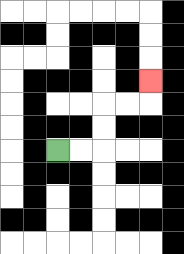{'start': '[2, 6]', 'end': '[6, 3]', 'path_directions': 'R,R,U,U,R,R,U', 'path_coordinates': '[[2, 6], [3, 6], [4, 6], [4, 5], [4, 4], [5, 4], [6, 4], [6, 3]]'}